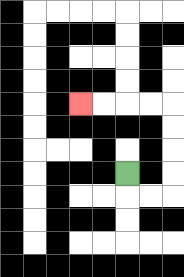{'start': '[5, 7]', 'end': '[3, 4]', 'path_directions': 'D,R,R,U,U,U,U,L,L,L,L', 'path_coordinates': '[[5, 7], [5, 8], [6, 8], [7, 8], [7, 7], [7, 6], [7, 5], [7, 4], [6, 4], [5, 4], [4, 4], [3, 4]]'}